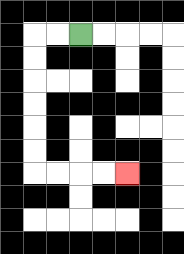{'start': '[3, 1]', 'end': '[5, 7]', 'path_directions': 'L,L,D,D,D,D,D,D,R,R,R,R', 'path_coordinates': '[[3, 1], [2, 1], [1, 1], [1, 2], [1, 3], [1, 4], [1, 5], [1, 6], [1, 7], [2, 7], [3, 7], [4, 7], [5, 7]]'}